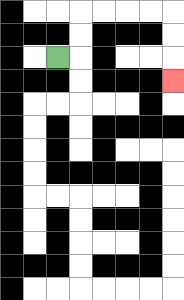{'start': '[2, 2]', 'end': '[7, 3]', 'path_directions': 'R,U,U,R,R,R,R,D,D,D', 'path_coordinates': '[[2, 2], [3, 2], [3, 1], [3, 0], [4, 0], [5, 0], [6, 0], [7, 0], [7, 1], [7, 2], [7, 3]]'}